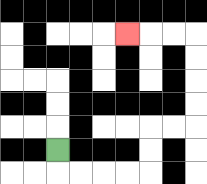{'start': '[2, 6]', 'end': '[5, 1]', 'path_directions': 'D,R,R,R,R,U,U,R,R,U,U,U,U,L,L,L', 'path_coordinates': '[[2, 6], [2, 7], [3, 7], [4, 7], [5, 7], [6, 7], [6, 6], [6, 5], [7, 5], [8, 5], [8, 4], [8, 3], [8, 2], [8, 1], [7, 1], [6, 1], [5, 1]]'}